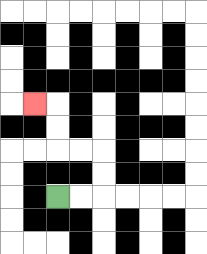{'start': '[2, 8]', 'end': '[1, 4]', 'path_directions': 'R,R,U,U,L,L,U,U,L', 'path_coordinates': '[[2, 8], [3, 8], [4, 8], [4, 7], [4, 6], [3, 6], [2, 6], [2, 5], [2, 4], [1, 4]]'}